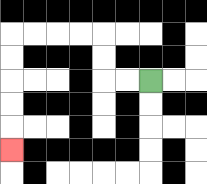{'start': '[6, 3]', 'end': '[0, 6]', 'path_directions': 'L,L,U,U,L,L,L,L,D,D,D,D,D', 'path_coordinates': '[[6, 3], [5, 3], [4, 3], [4, 2], [4, 1], [3, 1], [2, 1], [1, 1], [0, 1], [0, 2], [0, 3], [0, 4], [0, 5], [0, 6]]'}